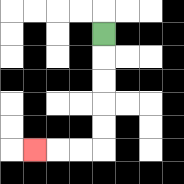{'start': '[4, 1]', 'end': '[1, 6]', 'path_directions': 'D,D,D,D,D,L,L,L', 'path_coordinates': '[[4, 1], [4, 2], [4, 3], [4, 4], [4, 5], [4, 6], [3, 6], [2, 6], [1, 6]]'}